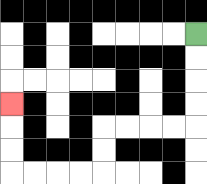{'start': '[8, 1]', 'end': '[0, 4]', 'path_directions': 'D,D,D,D,L,L,L,L,D,D,L,L,L,L,U,U,U', 'path_coordinates': '[[8, 1], [8, 2], [8, 3], [8, 4], [8, 5], [7, 5], [6, 5], [5, 5], [4, 5], [4, 6], [4, 7], [3, 7], [2, 7], [1, 7], [0, 7], [0, 6], [0, 5], [0, 4]]'}